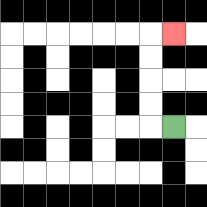{'start': '[7, 5]', 'end': '[7, 1]', 'path_directions': 'L,U,U,U,U,R', 'path_coordinates': '[[7, 5], [6, 5], [6, 4], [6, 3], [6, 2], [6, 1], [7, 1]]'}